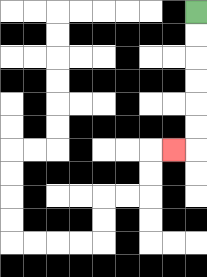{'start': '[8, 0]', 'end': '[7, 6]', 'path_directions': 'D,D,D,D,D,D,L', 'path_coordinates': '[[8, 0], [8, 1], [8, 2], [8, 3], [8, 4], [8, 5], [8, 6], [7, 6]]'}